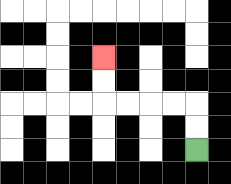{'start': '[8, 6]', 'end': '[4, 2]', 'path_directions': 'U,U,L,L,L,L,U,U', 'path_coordinates': '[[8, 6], [8, 5], [8, 4], [7, 4], [6, 4], [5, 4], [4, 4], [4, 3], [4, 2]]'}